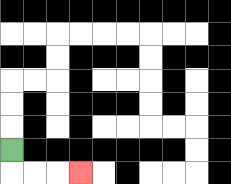{'start': '[0, 6]', 'end': '[3, 7]', 'path_directions': 'D,R,R,R', 'path_coordinates': '[[0, 6], [0, 7], [1, 7], [2, 7], [3, 7]]'}